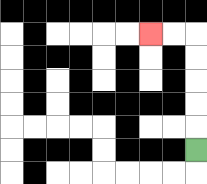{'start': '[8, 6]', 'end': '[6, 1]', 'path_directions': 'U,U,U,U,U,L,L', 'path_coordinates': '[[8, 6], [8, 5], [8, 4], [8, 3], [8, 2], [8, 1], [7, 1], [6, 1]]'}